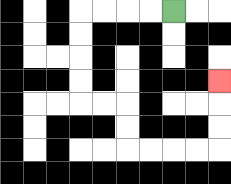{'start': '[7, 0]', 'end': '[9, 3]', 'path_directions': 'L,L,L,L,D,D,D,D,R,R,D,D,R,R,R,R,U,U,U', 'path_coordinates': '[[7, 0], [6, 0], [5, 0], [4, 0], [3, 0], [3, 1], [3, 2], [3, 3], [3, 4], [4, 4], [5, 4], [5, 5], [5, 6], [6, 6], [7, 6], [8, 6], [9, 6], [9, 5], [9, 4], [9, 3]]'}